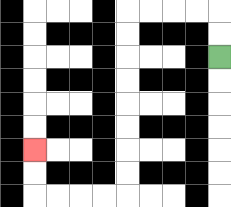{'start': '[9, 2]', 'end': '[1, 6]', 'path_directions': 'U,U,L,L,L,L,D,D,D,D,D,D,D,D,L,L,L,L,U,U', 'path_coordinates': '[[9, 2], [9, 1], [9, 0], [8, 0], [7, 0], [6, 0], [5, 0], [5, 1], [5, 2], [5, 3], [5, 4], [5, 5], [5, 6], [5, 7], [5, 8], [4, 8], [3, 8], [2, 8], [1, 8], [1, 7], [1, 6]]'}